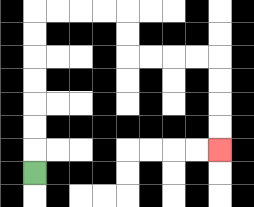{'start': '[1, 7]', 'end': '[9, 6]', 'path_directions': 'U,U,U,U,U,U,U,R,R,R,R,D,D,R,R,R,R,D,D,D,D', 'path_coordinates': '[[1, 7], [1, 6], [1, 5], [1, 4], [1, 3], [1, 2], [1, 1], [1, 0], [2, 0], [3, 0], [4, 0], [5, 0], [5, 1], [5, 2], [6, 2], [7, 2], [8, 2], [9, 2], [9, 3], [9, 4], [9, 5], [9, 6]]'}